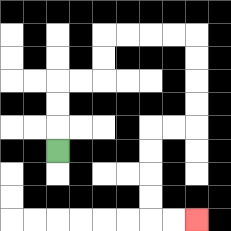{'start': '[2, 6]', 'end': '[8, 9]', 'path_directions': 'U,U,U,R,R,U,U,R,R,R,R,D,D,D,D,L,L,D,D,D,D,R,R', 'path_coordinates': '[[2, 6], [2, 5], [2, 4], [2, 3], [3, 3], [4, 3], [4, 2], [4, 1], [5, 1], [6, 1], [7, 1], [8, 1], [8, 2], [8, 3], [8, 4], [8, 5], [7, 5], [6, 5], [6, 6], [6, 7], [6, 8], [6, 9], [7, 9], [8, 9]]'}